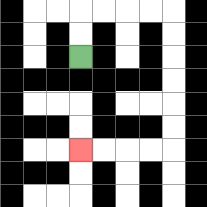{'start': '[3, 2]', 'end': '[3, 6]', 'path_directions': 'U,U,R,R,R,R,D,D,D,D,D,D,L,L,L,L', 'path_coordinates': '[[3, 2], [3, 1], [3, 0], [4, 0], [5, 0], [6, 0], [7, 0], [7, 1], [7, 2], [7, 3], [7, 4], [7, 5], [7, 6], [6, 6], [5, 6], [4, 6], [3, 6]]'}